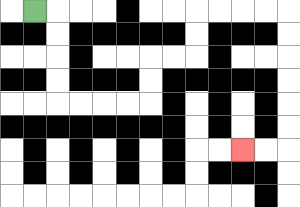{'start': '[1, 0]', 'end': '[10, 6]', 'path_directions': 'R,D,D,D,D,R,R,R,R,U,U,R,R,U,U,R,R,R,R,D,D,D,D,D,D,L,L', 'path_coordinates': '[[1, 0], [2, 0], [2, 1], [2, 2], [2, 3], [2, 4], [3, 4], [4, 4], [5, 4], [6, 4], [6, 3], [6, 2], [7, 2], [8, 2], [8, 1], [8, 0], [9, 0], [10, 0], [11, 0], [12, 0], [12, 1], [12, 2], [12, 3], [12, 4], [12, 5], [12, 6], [11, 6], [10, 6]]'}